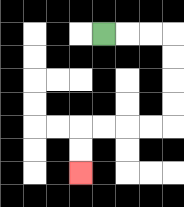{'start': '[4, 1]', 'end': '[3, 7]', 'path_directions': 'R,R,R,D,D,D,D,L,L,L,L,D,D', 'path_coordinates': '[[4, 1], [5, 1], [6, 1], [7, 1], [7, 2], [7, 3], [7, 4], [7, 5], [6, 5], [5, 5], [4, 5], [3, 5], [3, 6], [3, 7]]'}